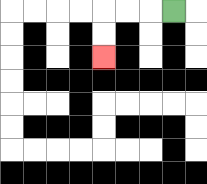{'start': '[7, 0]', 'end': '[4, 2]', 'path_directions': 'L,L,L,D,D', 'path_coordinates': '[[7, 0], [6, 0], [5, 0], [4, 0], [4, 1], [4, 2]]'}